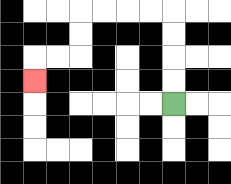{'start': '[7, 4]', 'end': '[1, 3]', 'path_directions': 'U,U,U,U,L,L,L,L,D,D,L,L,D', 'path_coordinates': '[[7, 4], [7, 3], [7, 2], [7, 1], [7, 0], [6, 0], [5, 0], [4, 0], [3, 0], [3, 1], [3, 2], [2, 2], [1, 2], [1, 3]]'}